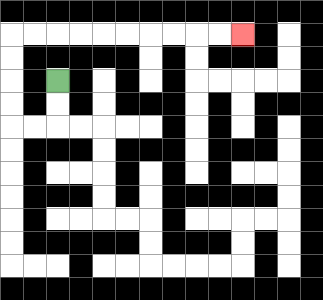{'start': '[2, 3]', 'end': '[10, 1]', 'path_directions': 'D,D,L,L,U,U,U,U,R,R,R,R,R,R,R,R,R,R', 'path_coordinates': '[[2, 3], [2, 4], [2, 5], [1, 5], [0, 5], [0, 4], [0, 3], [0, 2], [0, 1], [1, 1], [2, 1], [3, 1], [4, 1], [5, 1], [6, 1], [7, 1], [8, 1], [9, 1], [10, 1]]'}